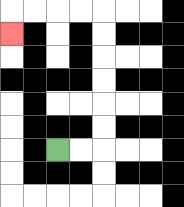{'start': '[2, 6]', 'end': '[0, 1]', 'path_directions': 'R,R,U,U,U,U,U,U,L,L,L,L,D', 'path_coordinates': '[[2, 6], [3, 6], [4, 6], [4, 5], [4, 4], [4, 3], [4, 2], [4, 1], [4, 0], [3, 0], [2, 0], [1, 0], [0, 0], [0, 1]]'}